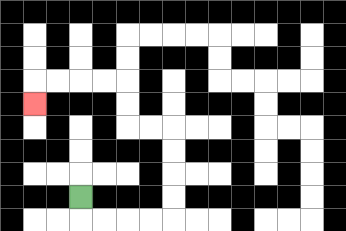{'start': '[3, 8]', 'end': '[1, 4]', 'path_directions': 'D,R,R,R,R,U,U,U,U,L,L,U,U,L,L,L,L,D', 'path_coordinates': '[[3, 8], [3, 9], [4, 9], [5, 9], [6, 9], [7, 9], [7, 8], [7, 7], [7, 6], [7, 5], [6, 5], [5, 5], [5, 4], [5, 3], [4, 3], [3, 3], [2, 3], [1, 3], [1, 4]]'}